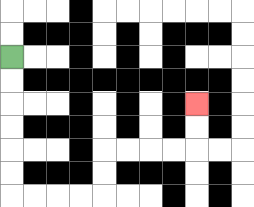{'start': '[0, 2]', 'end': '[8, 4]', 'path_directions': 'D,D,D,D,D,D,R,R,R,R,U,U,R,R,R,R,U,U', 'path_coordinates': '[[0, 2], [0, 3], [0, 4], [0, 5], [0, 6], [0, 7], [0, 8], [1, 8], [2, 8], [3, 8], [4, 8], [4, 7], [4, 6], [5, 6], [6, 6], [7, 6], [8, 6], [8, 5], [8, 4]]'}